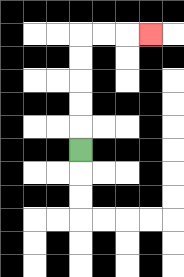{'start': '[3, 6]', 'end': '[6, 1]', 'path_directions': 'U,U,U,U,U,R,R,R', 'path_coordinates': '[[3, 6], [3, 5], [3, 4], [3, 3], [3, 2], [3, 1], [4, 1], [5, 1], [6, 1]]'}